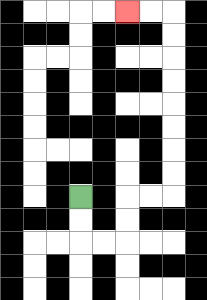{'start': '[3, 8]', 'end': '[5, 0]', 'path_directions': 'D,D,R,R,U,U,R,R,U,U,U,U,U,U,U,U,L,L', 'path_coordinates': '[[3, 8], [3, 9], [3, 10], [4, 10], [5, 10], [5, 9], [5, 8], [6, 8], [7, 8], [7, 7], [7, 6], [7, 5], [7, 4], [7, 3], [7, 2], [7, 1], [7, 0], [6, 0], [5, 0]]'}